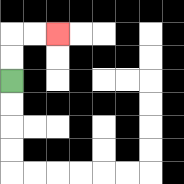{'start': '[0, 3]', 'end': '[2, 1]', 'path_directions': 'U,U,R,R', 'path_coordinates': '[[0, 3], [0, 2], [0, 1], [1, 1], [2, 1]]'}